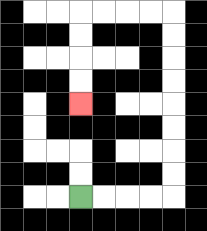{'start': '[3, 8]', 'end': '[3, 4]', 'path_directions': 'R,R,R,R,U,U,U,U,U,U,U,U,L,L,L,L,D,D,D,D', 'path_coordinates': '[[3, 8], [4, 8], [5, 8], [6, 8], [7, 8], [7, 7], [7, 6], [7, 5], [7, 4], [7, 3], [7, 2], [7, 1], [7, 0], [6, 0], [5, 0], [4, 0], [3, 0], [3, 1], [3, 2], [3, 3], [3, 4]]'}